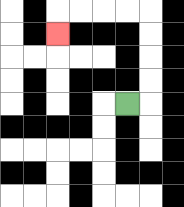{'start': '[5, 4]', 'end': '[2, 1]', 'path_directions': 'R,U,U,U,U,L,L,L,L,D', 'path_coordinates': '[[5, 4], [6, 4], [6, 3], [6, 2], [6, 1], [6, 0], [5, 0], [4, 0], [3, 0], [2, 0], [2, 1]]'}